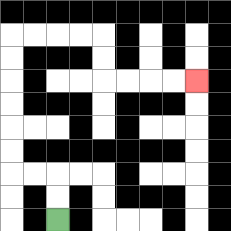{'start': '[2, 9]', 'end': '[8, 3]', 'path_directions': 'U,U,L,L,U,U,U,U,U,U,R,R,R,R,D,D,R,R,R,R', 'path_coordinates': '[[2, 9], [2, 8], [2, 7], [1, 7], [0, 7], [0, 6], [0, 5], [0, 4], [0, 3], [0, 2], [0, 1], [1, 1], [2, 1], [3, 1], [4, 1], [4, 2], [4, 3], [5, 3], [6, 3], [7, 3], [8, 3]]'}